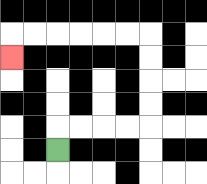{'start': '[2, 6]', 'end': '[0, 2]', 'path_directions': 'U,R,R,R,R,U,U,U,U,L,L,L,L,L,L,D', 'path_coordinates': '[[2, 6], [2, 5], [3, 5], [4, 5], [5, 5], [6, 5], [6, 4], [6, 3], [6, 2], [6, 1], [5, 1], [4, 1], [3, 1], [2, 1], [1, 1], [0, 1], [0, 2]]'}